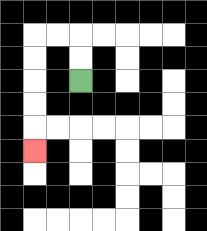{'start': '[3, 3]', 'end': '[1, 6]', 'path_directions': 'U,U,L,L,D,D,D,D,D', 'path_coordinates': '[[3, 3], [3, 2], [3, 1], [2, 1], [1, 1], [1, 2], [1, 3], [1, 4], [1, 5], [1, 6]]'}